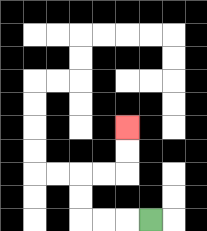{'start': '[6, 9]', 'end': '[5, 5]', 'path_directions': 'L,L,L,U,U,R,R,U,U', 'path_coordinates': '[[6, 9], [5, 9], [4, 9], [3, 9], [3, 8], [3, 7], [4, 7], [5, 7], [5, 6], [5, 5]]'}